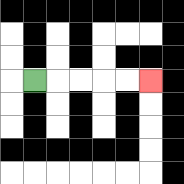{'start': '[1, 3]', 'end': '[6, 3]', 'path_directions': 'R,R,R,R,R', 'path_coordinates': '[[1, 3], [2, 3], [3, 3], [4, 3], [5, 3], [6, 3]]'}